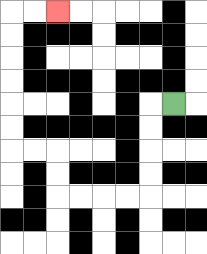{'start': '[7, 4]', 'end': '[2, 0]', 'path_directions': 'L,D,D,D,D,L,L,L,L,U,U,L,L,U,U,U,U,U,U,R,R', 'path_coordinates': '[[7, 4], [6, 4], [6, 5], [6, 6], [6, 7], [6, 8], [5, 8], [4, 8], [3, 8], [2, 8], [2, 7], [2, 6], [1, 6], [0, 6], [0, 5], [0, 4], [0, 3], [0, 2], [0, 1], [0, 0], [1, 0], [2, 0]]'}